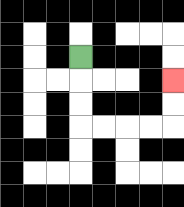{'start': '[3, 2]', 'end': '[7, 3]', 'path_directions': 'D,D,D,R,R,R,R,U,U', 'path_coordinates': '[[3, 2], [3, 3], [3, 4], [3, 5], [4, 5], [5, 5], [6, 5], [7, 5], [7, 4], [7, 3]]'}